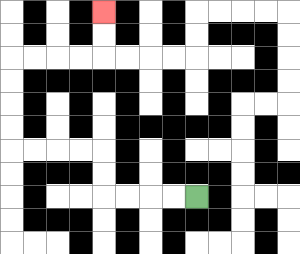{'start': '[8, 8]', 'end': '[4, 0]', 'path_directions': 'L,L,L,L,U,U,L,L,L,L,U,U,U,U,R,R,R,R,U,U', 'path_coordinates': '[[8, 8], [7, 8], [6, 8], [5, 8], [4, 8], [4, 7], [4, 6], [3, 6], [2, 6], [1, 6], [0, 6], [0, 5], [0, 4], [0, 3], [0, 2], [1, 2], [2, 2], [3, 2], [4, 2], [4, 1], [4, 0]]'}